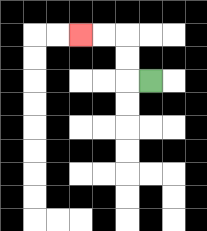{'start': '[6, 3]', 'end': '[3, 1]', 'path_directions': 'L,U,U,L,L', 'path_coordinates': '[[6, 3], [5, 3], [5, 2], [5, 1], [4, 1], [3, 1]]'}